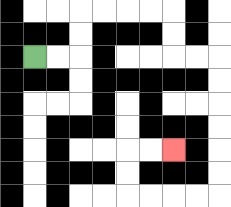{'start': '[1, 2]', 'end': '[7, 6]', 'path_directions': 'R,R,U,U,R,R,R,R,D,D,R,R,D,D,D,D,D,D,L,L,L,L,U,U,R,R', 'path_coordinates': '[[1, 2], [2, 2], [3, 2], [3, 1], [3, 0], [4, 0], [5, 0], [6, 0], [7, 0], [7, 1], [7, 2], [8, 2], [9, 2], [9, 3], [9, 4], [9, 5], [9, 6], [9, 7], [9, 8], [8, 8], [7, 8], [6, 8], [5, 8], [5, 7], [5, 6], [6, 6], [7, 6]]'}